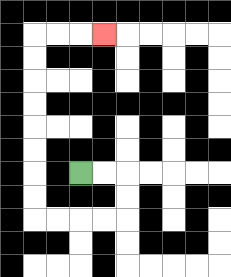{'start': '[3, 7]', 'end': '[4, 1]', 'path_directions': 'R,R,D,D,L,L,L,L,U,U,U,U,U,U,U,U,R,R,R', 'path_coordinates': '[[3, 7], [4, 7], [5, 7], [5, 8], [5, 9], [4, 9], [3, 9], [2, 9], [1, 9], [1, 8], [1, 7], [1, 6], [1, 5], [1, 4], [1, 3], [1, 2], [1, 1], [2, 1], [3, 1], [4, 1]]'}